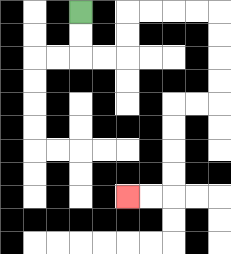{'start': '[3, 0]', 'end': '[5, 8]', 'path_directions': 'D,D,R,R,U,U,R,R,R,R,D,D,D,D,L,L,D,D,D,D,L,L', 'path_coordinates': '[[3, 0], [3, 1], [3, 2], [4, 2], [5, 2], [5, 1], [5, 0], [6, 0], [7, 0], [8, 0], [9, 0], [9, 1], [9, 2], [9, 3], [9, 4], [8, 4], [7, 4], [7, 5], [7, 6], [7, 7], [7, 8], [6, 8], [5, 8]]'}